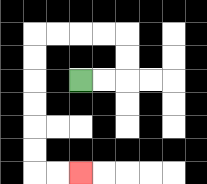{'start': '[3, 3]', 'end': '[3, 7]', 'path_directions': 'R,R,U,U,L,L,L,L,D,D,D,D,D,D,R,R', 'path_coordinates': '[[3, 3], [4, 3], [5, 3], [5, 2], [5, 1], [4, 1], [3, 1], [2, 1], [1, 1], [1, 2], [1, 3], [1, 4], [1, 5], [1, 6], [1, 7], [2, 7], [3, 7]]'}